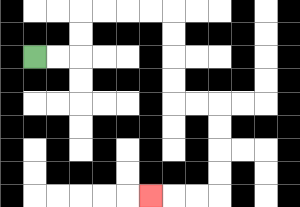{'start': '[1, 2]', 'end': '[6, 8]', 'path_directions': 'R,R,U,U,R,R,R,R,D,D,D,D,R,R,D,D,D,D,L,L,L', 'path_coordinates': '[[1, 2], [2, 2], [3, 2], [3, 1], [3, 0], [4, 0], [5, 0], [6, 0], [7, 0], [7, 1], [7, 2], [7, 3], [7, 4], [8, 4], [9, 4], [9, 5], [9, 6], [9, 7], [9, 8], [8, 8], [7, 8], [6, 8]]'}